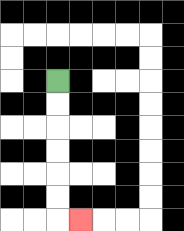{'start': '[2, 3]', 'end': '[3, 9]', 'path_directions': 'D,D,D,D,D,D,R', 'path_coordinates': '[[2, 3], [2, 4], [2, 5], [2, 6], [2, 7], [2, 8], [2, 9], [3, 9]]'}